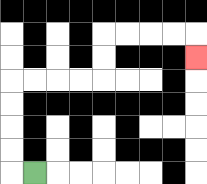{'start': '[1, 7]', 'end': '[8, 2]', 'path_directions': 'L,U,U,U,U,R,R,R,R,U,U,R,R,R,R,D', 'path_coordinates': '[[1, 7], [0, 7], [0, 6], [0, 5], [0, 4], [0, 3], [1, 3], [2, 3], [3, 3], [4, 3], [4, 2], [4, 1], [5, 1], [6, 1], [7, 1], [8, 1], [8, 2]]'}